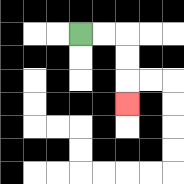{'start': '[3, 1]', 'end': '[5, 4]', 'path_directions': 'R,R,D,D,D', 'path_coordinates': '[[3, 1], [4, 1], [5, 1], [5, 2], [5, 3], [5, 4]]'}